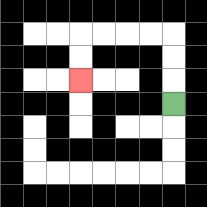{'start': '[7, 4]', 'end': '[3, 3]', 'path_directions': 'U,U,U,L,L,L,L,D,D', 'path_coordinates': '[[7, 4], [7, 3], [7, 2], [7, 1], [6, 1], [5, 1], [4, 1], [3, 1], [3, 2], [3, 3]]'}